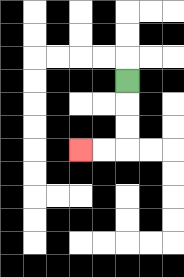{'start': '[5, 3]', 'end': '[3, 6]', 'path_directions': 'D,D,D,L,L', 'path_coordinates': '[[5, 3], [5, 4], [5, 5], [5, 6], [4, 6], [3, 6]]'}